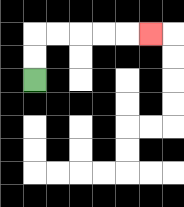{'start': '[1, 3]', 'end': '[6, 1]', 'path_directions': 'U,U,R,R,R,R,R', 'path_coordinates': '[[1, 3], [1, 2], [1, 1], [2, 1], [3, 1], [4, 1], [5, 1], [6, 1]]'}